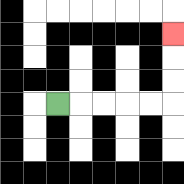{'start': '[2, 4]', 'end': '[7, 1]', 'path_directions': 'R,R,R,R,R,U,U,U', 'path_coordinates': '[[2, 4], [3, 4], [4, 4], [5, 4], [6, 4], [7, 4], [7, 3], [7, 2], [7, 1]]'}